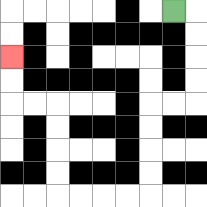{'start': '[7, 0]', 'end': '[0, 2]', 'path_directions': 'R,D,D,D,D,L,L,D,D,D,D,L,L,L,L,U,U,U,U,L,L,U,U', 'path_coordinates': '[[7, 0], [8, 0], [8, 1], [8, 2], [8, 3], [8, 4], [7, 4], [6, 4], [6, 5], [6, 6], [6, 7], [6, 8], [5, 8], [4, 8], [3, 8], [2, 8], [2, 7], [2, 6], [2, 5], [2, 4], [1, 4], [0, 4], [0, 3], [0, 2]]'}